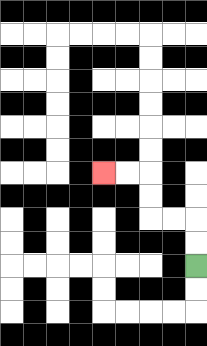{'start': '[8, 11]', 'end': '[4, 7]', 'path_directions': 'U,U,L,L,U,U,L,L', 'path_coordinates': '[[8, 11], [8, 10], [8, 9], [7, 9], [6, 9], [6, 8], [6, 7], [5, 7], [4, 7]]'}